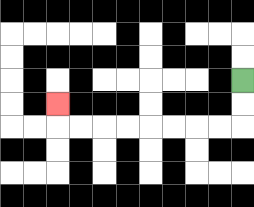{'start': '[10, 3]', 'end': '[2, 4]', 'path_directions': 'D,D,L,L,L,L,L,L,L,L,U', 'path_coordinates': '[[10, 3], [10, 4], [10, 5], [9, 5], [8, 5], [7, 5], [6, 5], [5, 5], [4, 5], [3, 5], [2, 5], [2, 4]]'}